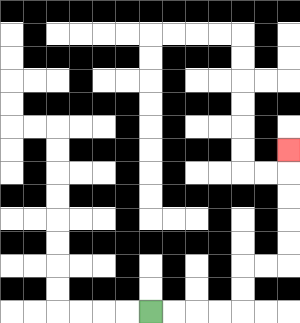{'start': '[6, 13]', 'end': '[12, 6]', 'path_directions': 'R,R,R,R,U,U,R,R,U,U,U,U,U', 'path_coordinates': '[[6, 13], [7, 13], [8, 13], [9, 13], [10, 13], [10, 12], [10, 11], [11, 11], [12, 11], [12, 10], [12, 9], [12, 8], [12, 7], [12, 6]]'}